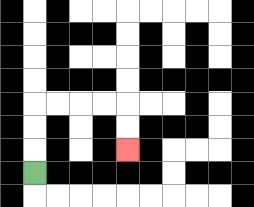{'start': '[1, 7]', 'end': '[5, 6]', 'path_directions': 'U,U,U,R,R,R,R,D,D', 'path_coordinates': '[[1, 7], [1, 6], [1, 5], [1, 4], [2, 4], [3, 4], [4, 4], [5, 4], [5, 5], [5, 6]]'}